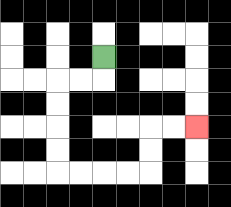{'start': '[4, 2]', 'end': '[8, 5]', 'path_directions': 'D,L,L,D,D,D,D,R,R,R,R,U,U,R,R', 'path_coordinates': '[[4, 2], [4, 3], [3, 3], [2, 3], [2, 4], [2, 5], [2, 6], [2, 7], [3, 7], [4, 7], [5, 7], [6, 7], [6, 6], [6, 5], [7, 5], [8, 5]]'}